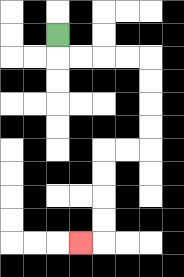{'start': '[2, 1]', 'end': '[3, 10]', 'path_directions': 'D,R,R,R,R,D,D,D,D,L,L,D,D,D,D,L', 'path_coordinates': '[[2, 1], [2, 2], [3, 2], [4, 2], [5, 2], [6, 2], [6, 3], [6, 4], [6, 5], [6, 6], [5, 6], [4, 6], [4, 7], [4, 8], [4, 9], [4, 10], [3, 10]]'}